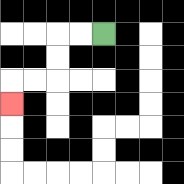{'start': '[4, 1]', 'end': '[0, 4]', 'path_directions': 'L,L,D,D,L,L,D', 'path_coordinates': '[[4, 1], [3, 1], [2, 1], [2, 2], [2, 3], [1, 3], [0, 3], [0, 4]]'}